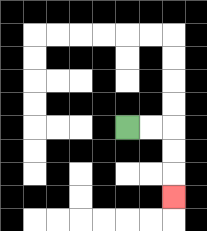{'start': '[5, 5]', 'end': '[7, 8]', 'path_directions': 'R,R,D,D,D', 'path_coordinates': '[[5, 5], [6, 5], [7, 5], [7, 6], [7, 7], [7, 8]]'}